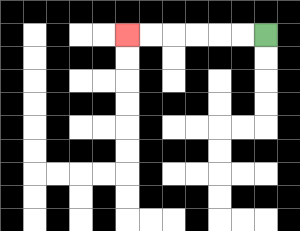{'start': '[11, 1]', 'end': '[5, 1]', 'path_directions': 'L,L,L,L,L,L', 'path_coordinates': '[[11, 1], [10, 1], [9, 1], [8, 1], [7, 1], [6, 1], [5, 1]]'}